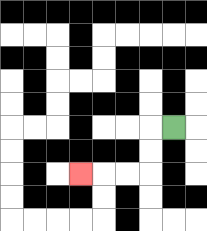{'start': '[7, 5]', 'end': '[3, 7]', 'path_directions': 'L,D,D,L,L,L', 'path_coordinates': '[[7, 5], [6, 5], [6, 6], [6, 7], [5, 7], [4, 7], [3, 7]]'}